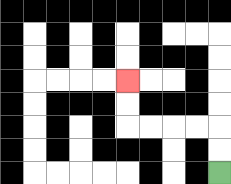{'start': '[9, 7]', 'end': '[5, 3]', 'path_directions': 'U,U,L,L,L,L,U,U', 'path_coordinates': '[[9, 7], [9, 6], [9, 5], [8, 5], [7, 5], [6, 5], [5, 5], [5, 4], [5, 3]]'}